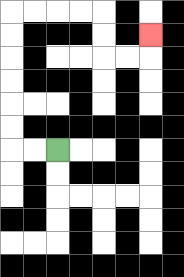{'start': '[2, 6]', 'end': '[6, 1]', 'path_directions': 'L,L,U,U,U,U,U,U,R,R,R,R,D,D,R,R,U', 'path_coordinates': '[[2, 6], [1, 6], [0, 6], [0, 5], [0, 4], [0, 3], [0, 2], [0, 1], [0, 0], [1, 0], [2, 0], [3, 0], [4, 0], [4, 1], [4, 2], [5, 2], [6, 2], [6, 1]]'}